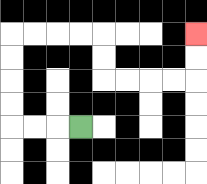{'start': '[3, 5]', 'end': '[8, 1]', 'path_directions': 'L,L,L,U,U,U,U,R,R,R,R,D,D,R,R,R,R,U,U', 'path_coordinates': '[[3, 5], [2, 5], [1, 5], [0, 5], [0, 4], [0, 3], [0, 2], [0, 1], [1, 1], [2, 1], [3, 1], [4, 1], [4, 2], [4, 3], [5, 3], [6, 3], [7, 3], [8, 3], [8, 2], [8, 1]]'}